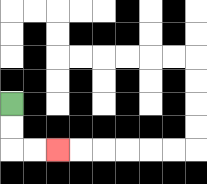{'start': '[0, 4]', 'end': '[2, 6]', 'path_directions': 'D,D,R,R', 'path_coordinates': '[[0, 4], [0, 5], [0, 6], [1, 6], [2, 6]]'}